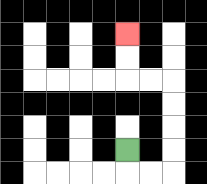{'start': '[5, 6]', 'end': '[5, 1]', 'path_directions': 'D,R,R,U,U,U,U,L,L,U,U', 'path_coordinates': '[[5, 6], [5, 7], [6, 7], [7, 7], [7, 6], [7, 5], [7, 4], [7, 3], [6, 3], [5, 3], [5, 2], [5, 1]]'}